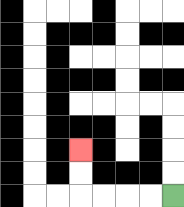{'start': '[7, 8]', 'end': '[3, 6]', 'path_directions': 'L,L,L,L,U,U', 'path_coordinates': '[[7, 8], [6, 8], [5, 8], [4, 8], [3, 8], [3, 7], [3, 6]]'}